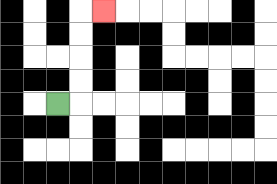{'start': '[2, 4]', 'end': '[4, 0]', 'path_directions': 'R,U,U,U,U,R', 'path_coordinates': '[[2, 4], [3, 4], [3, 3], [3, 2], [3, 1], [3, 0], [4, 0]]'}